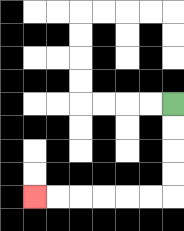{'start': '[7, 4]', 'end': '[1, 8]', 'path_directions': 'D,D,D,D,L,L,L,L,L,L', 'path_coordinates': '[[7, 4], [7, 5], [7, 6], [7, 7], [7, 8], [6, 8], [5, 8], [4, 8], [3, 8], [2, 8], [1, 8]]'}